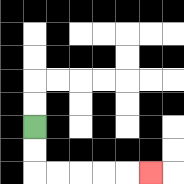{'start': '[1, 5]', 'end': '[6, 7]', 'path_directions': 'D,D,R,R,R,R,R', 'path_coordinates': '[[1, 5], [1, 6], [1, 7], [2, 7], [3, 7], [4, 7], [5, 7], [6, 7]]'}